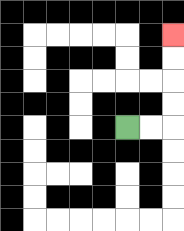{'start': '[5, 5]', 'end': '[7, 1]', 'path_directions': 'R,R,U,U,U,U', 'path_coordinates': '[[5, 5], [6, 5], [7, 5], [7, 4], [7, 3], [7, 2], [7, 1]]'}